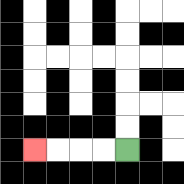{'start': '[5, 6]', 'end': '[1, 6]', 'path_directions': 'L,L,L,L', 'path_coordinates': '[[5, 6], [4, 6], [3, 6], [2, 6], [1, 6]]'}